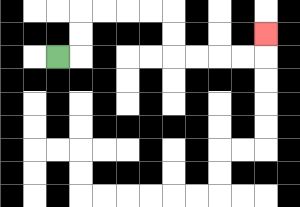{'start': '[2, 2]', 'end': '[11, 1]', 'path_directions': 'R,U,U,R,R,R,R,D,D,R,R,R,R,U', 'path_coordinates': '[[2, 2], [3, 2], [3, 1], [3, 0], [4, 0], [5, 0], [6, 0], [7, 0], [7, 1], [7, 2], [8, 2], [9, 2], [10, 2], [11, 2], [11, 1]]'}